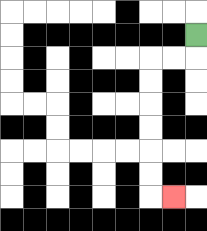{'start': '[8, 1]', 'end': '[7, 8]', 'path_directions': 'D,L,L,D,D,D,D,D,D,R', 'path_coordinates': '[[8, 1], [8, 2], [7, 2], [6, 2], [6, 3], [6, 4], [6, 5], [6, 6], [6, 7], [6, 8], [7, 8]]'}